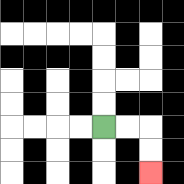{'start': '[4, 5]', 'end': '[6, 7]', 'path_directions': 'R,R,D,D', 'path_coordinates': '[[4, 5], [5, 5], [6, 5], [6, 6], [6, 7]]'}